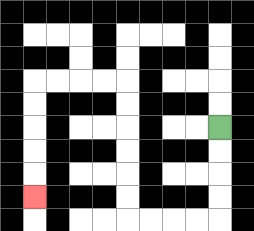{'start': '[9, 5]', 'end': '[1, 8]', 'path_directions': 'D,D,D,D,L,L,L,L,U,U,U,U,U,U,L,L,L,L,D,D,D,D,D', 'path_coordinates': '[[9, 5], [9, 6], [9, 7], [9, 8], [9, 9], [8, 9], [7, 9], [6, 9], [5, 9], [5, 8], [5, 7], [5, 6], [5, 5], [5, 4], [5, 3], [4, 3], [3, 3], [2, 3], [1, 3], [1, 4], [1, 5], [1, 6], [1, 7], [1, 8]]'}